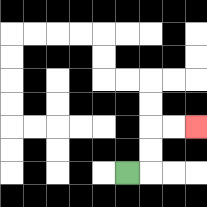{'start': '[5, 7]', 'end': '[8, 5]', 'path_directions': 'R,U,U,R,R', 'path_coordinates': '[[5, 7], [6, 7], [6, 6], [6, 5], [7, 5], [8, 5]]'}